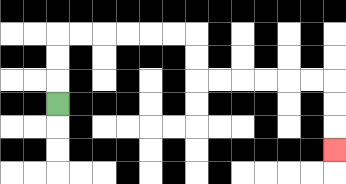{'start': '[2, 4]', 'end': '[14, 6]', 'path_directions': 'U,U,U,R,R,R,R,R,R,D,D,R,R,R,R,R,R,D,D,D', 'path_coordinates': '[[2, 4], [2, 3], [2, 2], [2, 1], [3, 1], [4, 1], [5, 1], [6, 1], [7, 1], [8, 1], [8, 2], [8, 3], [9, 3], [10, 3], [11, 3], [12, 3], [13, 3], [14, 3], [14, 4], [14, 5], [14, 6]]'}